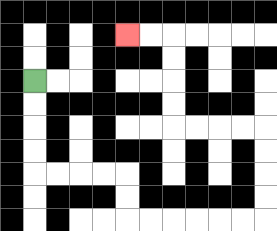{'start': '[1, 3]', 'end': '[5, 1]', 'path_directions': 'D,D,D,D,R,R,R,R,D,D,R,R,R,R,R,R,U,U,U,U,L,L,L,L,U,U,U,U,L,L', 'path_coordinates': '[[1, 3], [1, 4], [1, 5], [1, 6], [1, 7], [2, 7], [3, 7], [4, 7], [5, 7], [5, 8], [5, 9], [6, 9], [7, 9], [8, 9], [9, 9], [10, 9], [11, 9], [11, 8], [11, 7], [11, 6], [11, 5], [10, 5], [9, 5], [8, 5], [7, 5], [7, 4], [7, 3], [7, 2], [7, 1], [6, 1], [5, 1]]'}